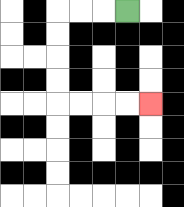{'start': '[5, 0]', 'end': '[6, 4]', 'path_directions': 'L,L,L,D,D,D,D,R,R,R,R', 'path_coordinates': '[[5, 0], [4, 0], [3, 0], [2, 0], [2, 1], [2, 2], [2, 3], [2, 4], [3, 4], [4, 4], [5, 4], [6, 4]]'}